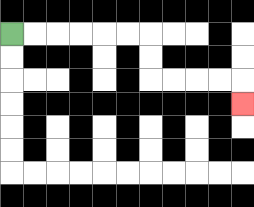{'start': '[0, 1]', 'end': '[10, 4]', 'path_directions': 'R,R,R,R,R,R,D,D,R,R,R,R,D', 'path_coordinates': '[[0, 1], [1, 1], [2, 1], [3, 1], [4, 1], [5, 1], [6, 1], [6, 2], [6, 3], [7, 3], [8, 3], [9, 3], [10, 3], [10, 4]]'}